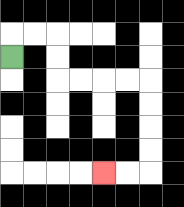{'start': '[0, 2]', 'end': '[4, 7]', 'path_directions': 'U,R,R,D,D,R,R,R,R,D,D,D,D,L,L', 'path_coordinates': '[[0, 2], [0, 1], [1, 1], [2, 1], [2, 2], [2, 3], [3, 3], [4, 3], [5, 3], [6, 3], [6, 4], [6, 5], [6, 6], [6, 7], [5, 7], [4, 7]]'}